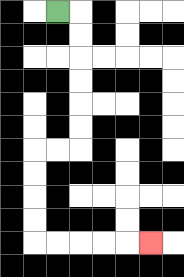{'start': '[2, 0]', 'end': '[6, 10]', 'path_directions': 'R,D,D,D,D,D,D,L,L,D,D,D,D,R,R,R,R,R', 'path_coordinates': '[[2, 0], [3, 0], [3, 1], [3, 2], [3, 3], [3, 4], [3, 5], [3, 6], [2, 6], [1, 6], [1, 7], [1, 8], [1, 9], [1, 10], [2, 10], [3, 10], [4, 10], [5, 10], [6, 10]]'}